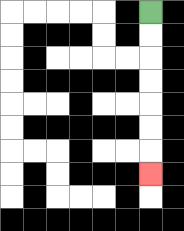{'start': '[6, 0]', 'end': '[6, 7]', 'path_directions': 'D,D,D,D,D,D,D', 'path_coordinates': '[[6, 0], [6, 1], [6, 2], [6, 3], [6, 4], [6, 5], [6, 6], [6, 7]]'}